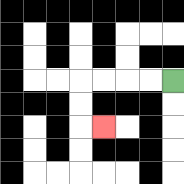{'start': '[7, 3]', 'end': '[4, 5]', 'path_directions': 'L,L,L,L,D,D,R', 'path_coordinates': '[[7, 3], [6, 3], [5, 3], [4, 3], [3, 3], [3, 4], [3, 5], [4, 5]]'}